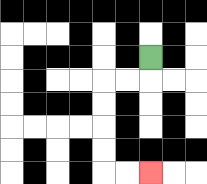{'start': '[6, 2]', 'end': '[6, 7]', 'path_directions': 'D,L,L,D,D,D,D,R,R', 'path_coordinates': '[[6, 2], [6, 3], [5, 3], [4, 3], [4, 4], [4, 5], [4, 6], [4, 7], [5, 7], [6, 7]]'}